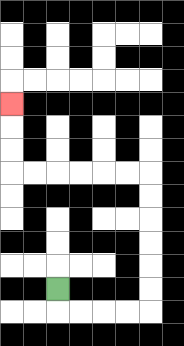{'start': '[2, 12]', 'end': '[0, 4]', 'path_directions': 'D,R,R,R,R,U,U,U,U,U,U,L,L,L,L,L,L,U,U,U', 'path_coordinates': '[[2, 12], [2, 13], [3, 13], [4, 13], [5, 13], [6, 13], [6, 12], [6, 11], [6, 10], [6, 9], [6, 8], [6, 7], [5, 7], [4, 7], [3, 7], [2, 7], [1, 7], [0, 7], [0, 6], [0, 5], [0, 4]]'}